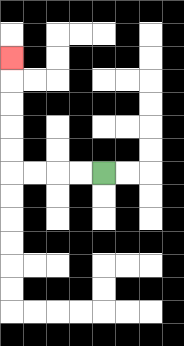{'start': '[4, 7]', 'end': '[0, 2]', 'path_directions': 'L,L,L,L,U,U,U,U,U', 'path_coordinates': '[[4, 7], [3, 7], [2, 7], [1, 7], [0, 7], [0, 6], [0, 5], [0, 4], [0, 3], [0, 2]]'}